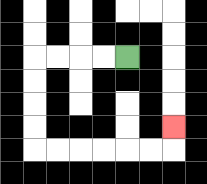{'start': '[5, 2]', 'end': '[7, 5]', 'path_directions': 'L,L,L,L,D,D,D,D,R,R,R,R,R,R,U', 'path_coordinates': '[[5, 2], [4, 2], [3, 2], [2, 2], [1, 2], [1, 3], [1, 4], [1, 5], [1, 6], [2, 6], [3, 6], [4, 6], [5, 6], [6, 6], [7, 6], [7, 5]]'}